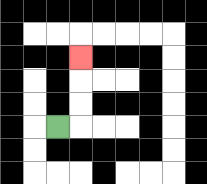{'start': '[2, 5]', 'end': '[3, 2]', 'path_directions': 'R,U,U,U', 'path_coordinates': '[[2, 5], [3, 5], [3, 4], [3, 3], [3, 2]]'}